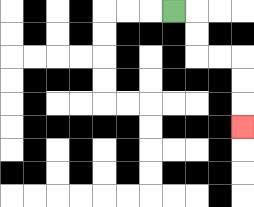{'start': '[7, 0]', 'end': '[10, 5]', 'path_directions': 'R,D,D,R,R,D,D,D', 'path_coordinates': '[[7, 0], [8, 0], [8, 1], [8, 2], [9, 2], [10, 2], [10, 3], [10, 4], [10, 5]]'}